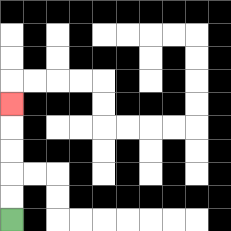{'start': '[0, 9]', 'end': '[0, 4]', 'path_directions': 'U,U,U,U,U', 'path_coordinates': '[[0, 9], [0, 8], [0, 7], [0, 6], [0, 5], [0, 4]]'}